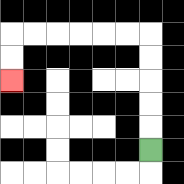{'start': '[6, 6]', 'end': '[0, 3]', 'path_directions': 'U,U,U,U,U,L,L,L,L,L,L,D,D', 'path_coordinates': '[[6, 6], [6, 5], [6, 4], [6, 3], [6, 2], [6, 1], [5, 1], [4, 1], [3, 1], [2, 1], [1, 1], [0, 1], [0, 2], [0, 3]]'}